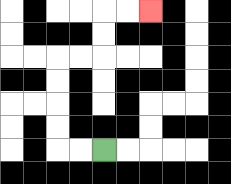{'start': '[4, 6]', 'end': '[6, 0]', 'path_directions': 'L,L,U,U,U,U,R,R,U,U,R,R', 'path_coordinates': '[[4, 6], [3, 6], [2, 6], [2, 5], [2, 4], [2, 3], [2, 2], [3, 2], [4, 2], [4, 1], [4, 0], [5, 0], [6, 0]]'}